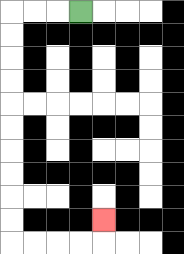{'start': '[3, 0]', 'end': '[4, 9]', 'path_directions': 'L,L,L,D,D,D,D,D,D,D,D,D,D,R,R,R,R,U', 'path_coordinates': '[[3, 0], [2, 0], [1, 0], [0, 0], [0, 1], [0, 2], [0, 3], [0, 4], [0, 5], [0, 6], [0, 7], [0, 8], [0, 9], [0, 10], [1, 10], [2, 10], [3, 10], [4, 10], [4, 9]]'}